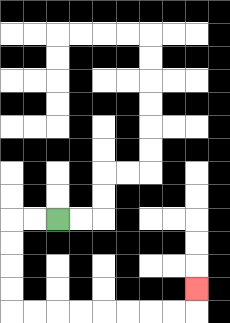{'start': '[2, 9]', 'end': '[8, 12]', 'path_directions': 'L,L,D,D,D,D,R,R,R,R,R,R,R,R,U', 'path_coordinates': '[[2, 9], [1, 9], [0, 9], [0, 10], [0, 11], [0, 12], [0, 13], [1, 13], [2, 13], [3, 13], [4, 13], [5, 13], [6, 13], [7, 13], [8, 13], [8, 12]]'}